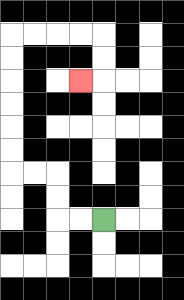{'start': '[4, 9]', 'end': '[3, 3]', 'path_directions': 'L,L,U,U,L,L,U,U,U,U,U,U,R,R,R,R,D,D,L', 'path_coordinates': '[[4, 9], [3, 9], [2, 9], [2, 8], [2, 7], [1, 7], [0, 7], [0, 6], [0, 5], [0, 4], [0, 3], [0, 2], [0, 1], [1, 1], [2, 1], [3, 1], [4, 1], [4, 2], [4, 3], [3, 3]]'}